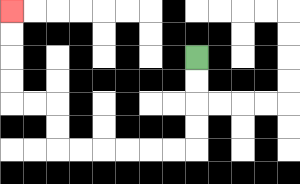{'start': '[8, 2]', 'end': '[0, 0]', 'path_directions': 'D,D,D,D,L,L,L,L,L,L,U,U,L,L,U,U,U,U', 'path_coordinates': '[[8, 2], [8, 3], [8, 4], [8, 5], [8, 6], [7, 6], [6, 6], [5, 6], [4, 6], [3, 6], [2, 6], [2, 5], [2, 4], [1, 4], [0, 4], [0, 3], [0, 2], [0, 1], [0, 0]]'}